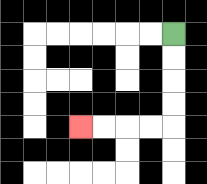{'start': '[7, 1]', 'end': '[3, 5]', 'path_directions': 'D,D,D,D,L,L,L,L', 'path_coordinates': '[[7, 1], [7, 2], [7, 3], [7, 4], [7, 5], [6, 5], [5, 5], [4, 5], [3, 5]]'}